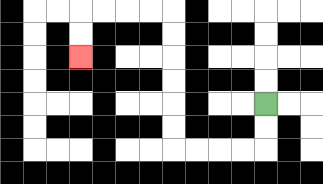{'start': '[11, 4]', 'end': '[3, 2]', 'path_directions': 'D,D,L,L,L,L,U,U,U,U,U,U,L,L,L,L,D,D', 'path_coordinates': '[[11, 4], [11, 5], [11, 6], [10, 6], [9, 6], [8, 6], [7, 6], [7, 5], [7, 4], [7, 3], [7, 2], [7, 1], [7, 0], [6, 0], [5, 0], [4, 0], [3, 0], [3, 1], [3, 2]]'}